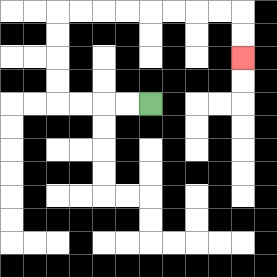{'start': '[6, 4]', 'end': '[10, 2]', 'path_directions': 'L,L,L,L,U,U,U,U,R,R,R,R,R,R,R,R,D,D', 'path_coordinates': '[[6, 4], [5, 4], [4, 4], [3, 4], [2, 4], [2, 3], [2, 2], [2, 1], [2, 0], [3, 0], [4, 0], [5, 0], [6, 0], [7, 0], [8, 0], [9, 0], [10, 0], [10, 1], [10, 2]]'}